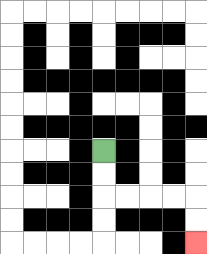{'start': '[4, 6]', 'end': '[8, 10]', 'path_directions': 'D,D,R,R,R,R,D,D', 'path_coordinates': '[[4, 6], [4, 7], [4, 8], [5, 8], [6, 8], [7, 8], [8, 8], [8, 9], [8, 10]]'}